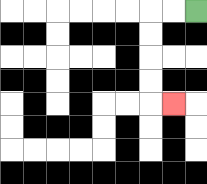{'start': '[8, 0]', 'end': '[7, 4]', 'path_directions': 'L,L,D,D,D,D,R', 'path_coordinates': '[[8, 0], [7, 0], [6, 0], [6, 1], [6, 2], [6, 3], [6, 4], [7, 4]]'}